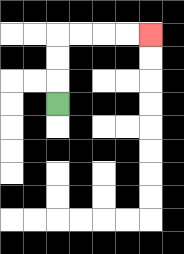{'start': '[2, 4]', 'end': '[6, 1]', 'path_directions': 'U,U,U,R,R,R,R', 'path_coordinates': '[[2, 4], [2, 3], [2, 2], [2, 1], [3, 1], [4, 1], [5, 1], [6, 1]]'}